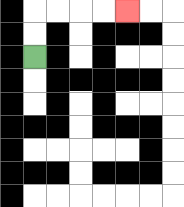{'start': '[1, 2]', 'end': '[5, 0]', 'path_directions': 'U,U,R,R,R,R', 'path_coordinates': '[[1, 2], [1, 1], [1, 0], [2, 0], [3, 0], [4, 0], [5, 0]]'}